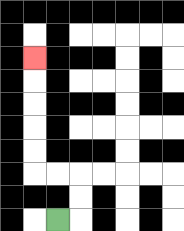{'start': '[2, 9]', 'end': '[1, 2]', 'path_directions': 'R,U,U,L,L,U,U,U,U,U', 'path_coordinates': '[[2, 9], [3, 9], [3, 8], [3, 7], [2, 7], [1, 7], [1, 6], [1, 5], [1, 4], [1, 3], [1, 2]]'}